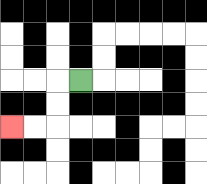{'start': '[3, 3]', 'end': '[0, 5]', 'path_directions': 'L,D,D,L,L', 'path_coordinates': '[[3, 3], [2, 3], [2, 4], [2, 5], [1, 5], [0, 5]]'}